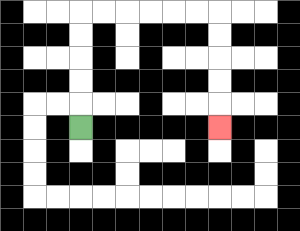{'start': '[3, 5]', 'end': '[9, 5]', 'path_directions': 'U,U,U,U,U,R,R,R,R,R,R,D,D,D,D,D', 'path_coordinates': '[[3, 5], [3, 4], [3, 3], [3, 2], [3, 1], [3, 0], [4, 0], [5, 0], [6, 0], [7, 0], [8, 0], [9, 0], [9, 1], [9, 2], [9, 3], [9, 4], [9, 5]]'}